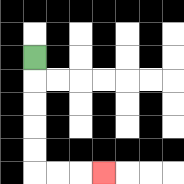{'start': '[1, 2]', 'end': '[4, 7]', 'path_directions': 'D,D,D,D,D,R,R,R', 'path_coordinates': '[[1, 2], [1, 3], [1, 4], [1, 5], [1, 6], [1, 7], [2, 7], [3, 7], [4, 7]]'}